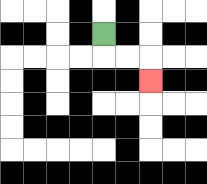{'start': '[4, 1]', 'end': '[6, 3]', 'path_directions': 'D,R,R,D', 'path_coordinates': '[[4, 1], [4, 2], [5, 2], [6, 2], [6, 3]]'}